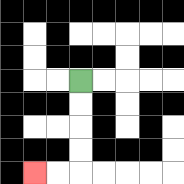{'start': '[3, 3]', 'end': '[1, 7]', 'path_directions': 'D,D,D,D,L,L', 'path_coordinates': '[[3, 3], [3, 4], [3, 5], [3, 6], [3, 7], [2, 7], [1, 7]]'}